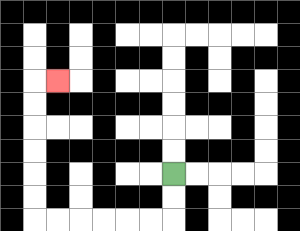{'start': '[7, 7]', 'end': '[2, 3]', 'path_directions': 'D,D,L,L,L,L,L,L,U,U,U,U,U,U,R', 'path_coordinates': '[[7, 7], [7, 8], [7, 9], [6, 9], [5, 9], [4, 9], [3, 9], [2, 9], [1, 9], [1, 8], [1, 7], [1, 6], [1, 5], [1, 4], [1, 3], [2, 3]]'}